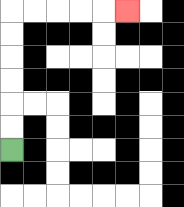{'start': '[0, 6]', 'end': '[5, 0]', 'path_directions': 'U,U,U,U,U,U,R,R,R,R,R', 'path_coordinates': '[[0, 6], [0, 5], [0, 4], [0, 3], [0, 2], [0, 1], [0, 0], [1, 0], [2, 0], [3, 0], [4, 0], [5, 0]]'}